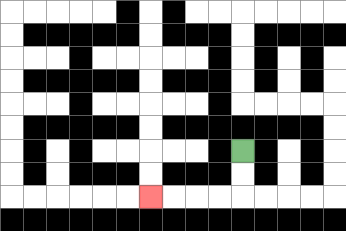{'start': '[10, 6]', 'end': '[6, 8]', 'path_directions': 'D,D,L,L,L,L', 'path_coordinates': '[[10, 6], [10, 7], [10, 8], [9, 8], [8, 8], [7, 8], [6, 8]]'}